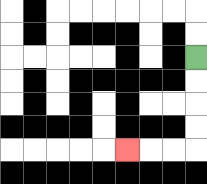{'start': '[8, 2]', 'end': '[5, 6]', 'path_directions': 'D,D,D,D,L,L,L', 'path_coordinates': '[[8, 2], [8, 3], [8, 4], [8, 5], [8, 6], [7, 6], [6, 6], [5, 6]]'}